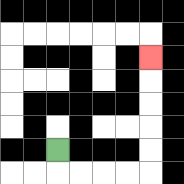{'start': '[2, 6]', 'end': '[6, 2]', 'path_directions': 'D,R,R,R,R,U,U,U,U,U', 'path_coordinates': '[[2, 6], [2, 7], [3, 7], [4, 7], [5, 7], [6, 7], [6, 6], [6, 5], [6, 4], [6, 3], [6, 2]]'}